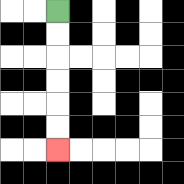{'start': '[2, 0]', 'end': '[2, 6]', 'path_directions': 'D,D,D,D,D,D', 'path_coordinates': '[[2, 0], [2, 1], [2, 2], [2, 3], [2, 4], [2, 5], [2, 6]]'}